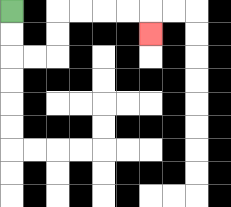{'start': '[0, 0]', 'end': '[6, 1]', 'path_directions': 'D,D,R,R,U,U,R,R,R,R,D', 'path_coordinates': '[[0, 0], [0, 1], [0, 2], [1, 2], [2, 2], [2, 1], [2, 0], [3, 0], [4, 0], [5, 0], [6, 0], [6, 1]]'}